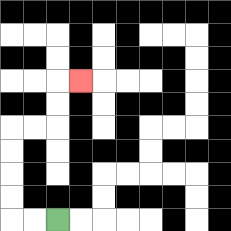{'start': '[2, 9]', 'end': '[3, 3]', 'path_directions': 'L,L,U,U,U,U,R,R,U,U,R', 'path_coordinates': '[[2, 9], [1, 9], [0, 9], [0, 8], [0, 7], [0, 6], [0, 5], [1, 5], [2, 5], [2, 4], [2, 3], [3, 3]]'}